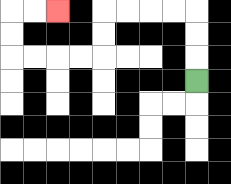{'start': '[8, 3]', 'end': '[2, 0]', 'path_directions': 'U,U,U,L,L,L,L,D,D,L,L,L,L,U,U,R,R', 'path_coordinates': '[[8, 3], [8, 2], [8, 1], [8, 0], [7, 0], [6, 0], [5, 0], [4, 0], [4, 1], [4, 2], [3, 2], [2, 2], [1, 2], [0, 2], [0, 1], [0, 0], [1, 0], [2, 0]]'}